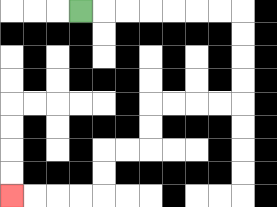{'start': '[3, 0]', 'end': '[0, 8]', 'path_directions': 'R,R,R,R,R,R,R,D,D,D,D,L,L,L,L,D,D,L,L,D,D,L,L,L,L', 'path_coordinates': '[[3, 0], [4, 0], [5, 0], [6, 0], [7, 0], [8, 0], [9, 0], [10, 0], [10, 1], [10, 2], [10, 3], [10, 4], [9, 4], [8, 4], [7, 4], [6, 4], [6, 5], [6, 6], [5, 6], [4, 6], [4, 7], [4, 8], [3, 8], [2, 8], [1, 8], [0, 8]]'}